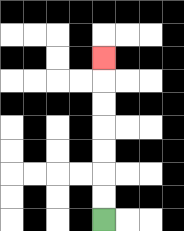{'start': '[4, 9]', 'end': '[4, 2]', 'path_directions': 'U,U,U,U,U,U,U', 'path_coordinates': '[[4, 9], [4, 8], [4, 7], [4, 6], [4, 5], [4, 4], [4, 3], [4, 2]]'}